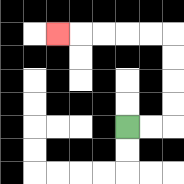{'start': '[5, 5]', 'end': '[2, 1]', 'path_directions': 'R,R,U,U,U,U,L,L,L,L,L', 'path_coordinates': '[[5, 5], [6, 5], [7, 5], [7, 4], [7, 3], [7, 2], [7, 1], [6, 1], [5, 1], [4, 1], [3, 1], [2, 1]]'}